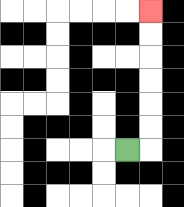{'start': '[5, 6]', 'end': '[6, 0]', 'path_directions': 'R,U,U,U,U,U,U', 'path_coordinates': '[[5, 6], [6, 6], [6, 5], [6, 4], [6, 3], [6, 2], [6, 1], [6, 0]]'}